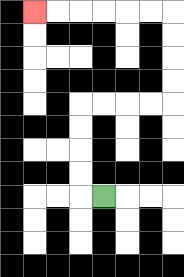{'start': '[4, 8]', 'end': '[1, 0]', 'path_directions': 'L,U,U,U,U,R,R,R,R,U,U,U,U,L,L,L,L,L,L', 'path_coordinates': '[[4, 8], [3, 8], [3, 7], [3, 6], [3, 5], [3, 4], [4, 4], [5, 4], [6, 4], [7, 4], [7, 3], [7, 2], [7, 1], [7, 0], [6, 0], [5, 0], [4, 0], [3, 0], [2, 0], [1, 0]]'}